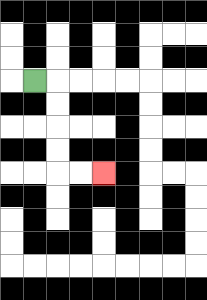{'start': '[1, 3]', 'end': '[4, 7]', 'path_directions': 'R,D,D,D,D,R,R', 'path_coordinates': '[[1, 3], [2, 3], [2, 4], [2, 5], [2, 6], [2, 7], [3, 7], [4, 7]]'}